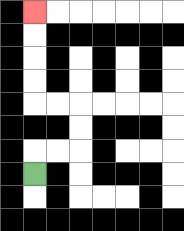{'start': '[1, 7]', 'end': '[1, 0]', 'path_directions': 'U,R,R,U,U,L,L,U,U,U,U', 'path_coordinates': '[[1, 7], [1, 6], [2, 6], [3, 6], [3, 5], [3, 4], [2, 4], [1, 4], [1, 3], [1, 2], [1, 1], [1, 0]]'}